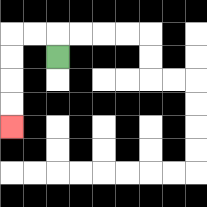{'start': '[2, 2]', 'end': '[0, 5]', 'path_directions': 'U,L,L,D,D,D,D', 'path_coordinates': '[[2, 2], [2, 1], [1, 1], [0, 1], [0, 2], [0, 3], [0, 4], [0, 5]]'}